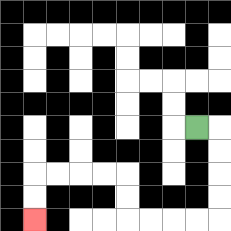{'start': '[8, 5]', 'end': '[1, 9]', 'path_directions': 'R,D,D,D,D,L,L,L,L,U,U,L,L,L,L,D,D', 'path_coordinates': '[[8, 5], [9, 5], [9, 6], [9, 7], [9, 8], [9, 9], [8, 9], [7, 9], [6, 9], [5, 9], [5, 8], [5, 7], [4, 7], [3, 7], [2, 7], [1, 7], [1, 8], [1, 9]]'}